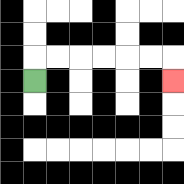{'start': '[1, 3]', 'end': '[7, 3]', 'path_directions': 'U,R,R,R,R,R,R,D', 'path_coordinates': '[[1, 3], [1, 2], [2, 2], [3, 2], [4, 2], [5, 2], [6, 2], [7, 2], [7, 3]]'}